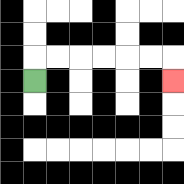{'start': '[1, 3]', 'end': '[7, 3]', 'path_directions': 'U,R,R,R,R,R,R,D', 'path_coordinates': '[[1, 3], [1, 2], [2, 2], [3, 2], [4, 2], [5, 2], [6, 2], [7, 2], [7, 3]]'}